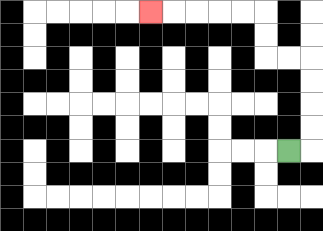{'start': '[12, 6]', 'end': '[6, 0]', 'path_directions': 'R,U,U,U,U,L,L,U,U,L,L,L,L,L', 'path_coordinates': '[[12, 6], [13, 6], [13, 5], [13, 4], [13, 3], [13, 2], [12, 2], [11, 2], [11, 1], [11, 0], [10, 0], [9, 0], [8, 0], [7, 0], [6, 0]]'}